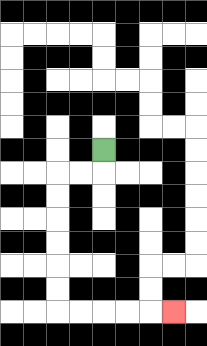{'start': '[4, 6]', 'end': '[7, 13]', 'path_directions': 'D,L,L,D,D,D,D,D,D,R,R,R,R,R', 'path_coordinates': '[[4, 6], [4, 7], [3, 7], [2, 7], [2, 8], [2, 9], [2, 10], [2, 11], [2, 12], [2, 13], [3, 13], [4, 13], [5, 13], [6, 13], [7, 13]]'}